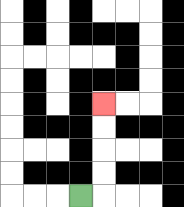{'start': '[3, 8]', 'end': '[4, 4]', 'path_directions': 'R,U,U,U,U', 'path_coordinates': '[[3, 8], [4, 8], [4, 7], [4, 6], [4, 5], [4, 4]]'}